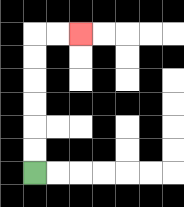{'start': '[1, 7]', 'end': '[3, 1]', 'path_directions': 'U,U,U,U,U,U,R,R', 'path_coordinates': '[[1, 7], [1, 6], [1, 5], [1, 4], [1, 3], [1, 2], [1, 1], [2, 1], [3, 1]]'}